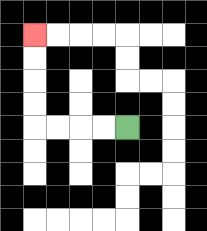{'start': '[5, 5]', 'end': '[1, 1]', 'path_directions': 'L,L,L,L,U,U,U,U', 'path_coordinates': '[[5, 5], [4, 5], [3, 5], [2, 5], [1, 5], [1, 4], [1, 3], [1, 2], [1, 1]]'}